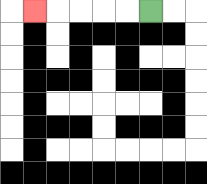{'start': '[6, 0]', 'end': '[1, 0]', 'path_directions': 'L,L,L,L,L', 'path_coordinates': '[[6, 0], [5, 0], [4, 0], [3, 0], [2, 0], [1, 0]]'}